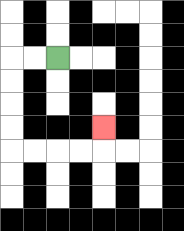{'start': '[2, 2]', 'end': '[4, 5]', 'path_directions': 'L,L,D,D,D,D,R,R,R,R,U', 'path_coordinates': '[[2, 2], [1, 2], [0, 2], [0, 3], [0, 4], [0, 5], [0, 6], [1, 6], [2, 6], [3, 6], [4, 6], [4, 5]]'}